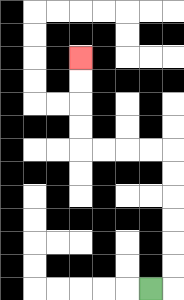{'start': '[6, 12]', 'end': '[3, 2]', 'path_directions': 'R,U,U,U,U,U,U,L,L,L,L,U,U,U,U', 'path_coordinates': '[[6, 12], [7, 12], [7, 11], [7, 10], [7, 9], [7, 8], [7, 7], [7, 6], [6, 6], [5, 6], [4, 6], [3, 6], [3, 5], [3, 4], [3, 3], [3, 2]]'}